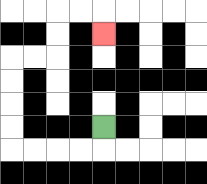{'start': '[4, 5]', 'end': '[4, 1]', 'path_directions': 'D,L,L,L,L,U,U,U,U,R,R,U,U,R,R,D', 'path_coordinates': '[[4, 5], [4, 6], [3, 6], [2, 6], [1, 6], [0, 6], [0, 5], [0, 4], [0, 3], [0, 2], [1, 2], [2, 2], [2, 1], [2, 0], [3, 0], [4, 0], [4, 1]]'}